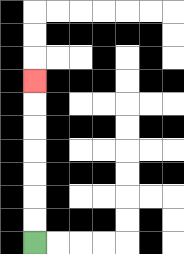{'start': '[1, 10]', 'end': '[1, 3]', 'path_directions': 'U,U,U,U,U,U,U', 'path_coordinates': '[[1, 10], [1, 9], [1, 8], [1, 7], [1, 6], [1, 5], [1, 4], [1, 3]]'}